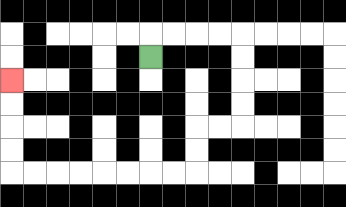{'start': '[6, 2]', 'end': '[0, 3]', 'path_directions': 'U,R,R,R,R,D,D,D,D,L,L,D,D,L,L,L,L,L,L,L,L,U,U,U,U', 'path_coordinates': '[[6, 2], [6, 1], [7, 1], [8, 1], [9, 1], [10, 1], [10, 2], [10, 3], [10, 4], [10, 5], [9, 5], [8, 5], [8, 6], [8, 7], [7, 7], [6, 7], [5, 7], [4, 7], [3, 7], [2, 7], [1, 7], [0, 7], [0, 6], [0, 5], [0, 4], [0, 3]]'}